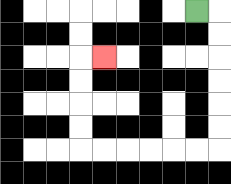{'start': '[8, 0]', 'end': '[4, 2]', 'path_directions': 'R,D,D,D,D,D,D,L,L,L,L,L,L,U,U,U,U,R', 'path_coordinates': '[[8, 0], [9, 0], [9, 1], [9, 2], [9, 3], [9, 4], [9, 5], [9, 6], [8, 6], [7, 6], [6, 6], [5, 6], [4, 6], [3, 6], [3, 5], [3, 4], [3, 3], [3, 2], [4, 2]]'}